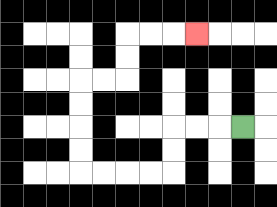{'start': '[10, 5]', 'end': '[8, 1]', 'path_directions': 'L,L,L,D,D,L,L,L,L,U,U,U,U,R,R,U,U,R,R,R', 'path_coordinates': '[[10, 5], [9, 5], [8, 5], [7, 5], [7, 6], [7, 7], [6, 7], [5, 7], [4, 7], [3, 7], [3, 6], [3, 5], [3, 4], [3, 3], [4, 3], [5, 3], [5, 2], [5, 1], [6, 1], [7, 1], [8, 1]]'}